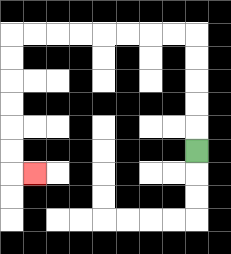{'start': '[8, 6]', 'end': '[1, 7]', 'path_directions': 'U,U,U,U,U,L,L,L,L,L,L,L,L,D,D,D,D,D,D,R', 'path_coordinates': '[[8, 6], [8, 5], [8, 4], [8, 3], [8, 2], [8, 1], [7, 1], [6, 1], [5, 1], [4, 1], [3, 1], [2, 1], [1, 1], [0, 1], [0, 2], [0, 3], [0, 4], [0, 5], [0, 6], [0, 7], [1, 7]]'}